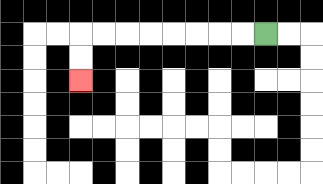{'start': '[11, 1]', 'end': '[3, 3]', 'path_directions': 'L,L,L,L,L,L,L,L,D,D', 'path_coordinates': '[[11, 1], [10, 1], [9, 1], [8, 1], [7, 1], [6, 1], [5, 1], [4, 1], [3, 1], [3, 2], [3, 3]]'}